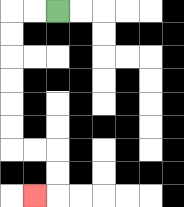{'start': '[2, 0]', 'end': '[1, 8]', 'path_directions': 'L,L,D,D,D,D,D,D,R,R,D,D,L', 'path_coordinates': '[[2, 0], [1, 0], [0, 0], [0, 1], [0, 2], [0, 3], [0, 4], [0, 5], [0, 6], [1, 6], [2, 6], [2, 7], [2, 8], [1, 8]]'}